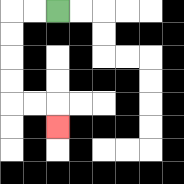{'start': '[2, 0]', 'end': '[2, 5]', 'path_directions': 'L,L,D,D,D,D,R,R,D', 'path_coordinates': '[[2, 0], [1, 0], [0, 0], [0, 1], [0, 2], [0, 3], [0, 4], [1, 4], [2, 4], [2, 5]]'}